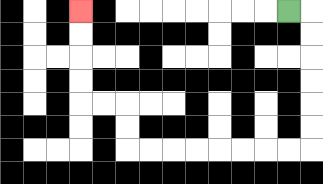{'start': '[12, 0]', 'end': '[3, 0]', 'path_directions': 'R,D,D,D,D,D,D,L,L,L,L,L,L,L,L,U,U,L,L,U,U,U,U', 'path_coordinates': '[[12, 0], [13, 0], [13, 1], [13, 2], [13, 3], [13, 4], [13, 5], [13, 6], [12, 6], [11, 6], [10, 6], [9, 6], [8, 6], [7, 6], [6, 6], [5, 6], [5, 5], [5, 4], [4, 4], [3, 4], [3, 3], [3, 2], [3, 1], [3, 0]]'}